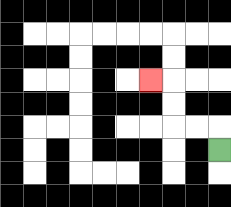{'start': '[9, 6]', 'end': '[6, 3]', 'path_directions': 'U,L,L,U,U,L', 'path_coordinates': '[[9, 6], [9, 5], [8, 5], [7, 5], [7, 4], [7, 3], [6, 3]]'}